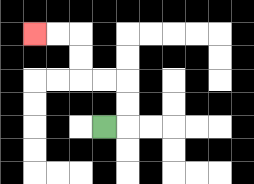{'start': '[4, 5]', 'end': '[1, 1]', 'path_directions': 'R,U,U,L,L,U,U,L,L', 'path_coordinates': '[[4, 5], [5, 5], [5, 4], [5, 3], [4, 3], [3, 3], [3, 2], [3, 1], [2, 1], [1, 1]]'}